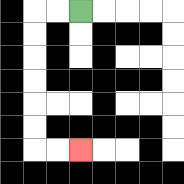{'start': '[3, 0]', 'end': '[3, 6]', 'path_directions': 'L,L,D,D,D,D,D,D,R,R', 'path_coordinates': '[[3, 0], [2, 0], [1, 0], [1, 1], [1, 2], [1, 3], [1, 4], [1, 5], [1, 6], [2, 6], [3, 6]]'}